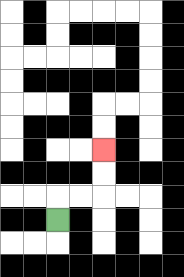{'start': '[2, 9]', 'end': '[4, 6]', 'path_directions': 'U,R,R,U,U', 'path_coordinates': '[[2, 9], [2, 8], [3, 8], [4, 8], [4, 7], [4, 6]]'}